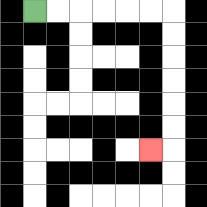{'start': '[1, 0]', 'end': '[6, 6]', 'path_directions': 'R,R,R,R,R,R,D,D,D,D,D,D,L', 'path_coordinates': '[[1, 0], [2, 0], [3, 0], [4, 0], [5, 0], [6, 0], [7, 0], [7, 1], [7, 2], [7, 3], [7, 4], [7, 5], [7, 6], [6, 6]]'}